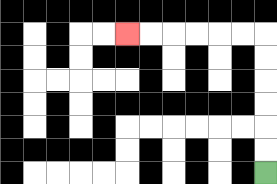{'start': '[11, 7]', 'end': '[5, 1]', 'path_directions': 'U,U,U,U,U,U,L,L,L,L,L,L', 'path_coordinates': '[[11, 7], [11, 6], [11, 5], [11, 4], [11, 3], [11, 2], [11, 1], [10, 1], [9, 1], [8, 1], [7, 1], [6, 1], [5, 1]]'}